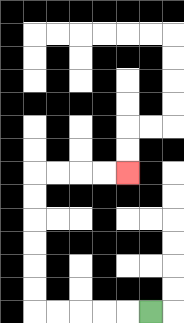{'start': '[6, 13]', 'end': '[5, 7]', 'path_directions': 'L,L,L,L,L,U,U,U,U,U,U,R,R,R,R', 'path_coordinates': '[[6, 13], [5, 13], [4, 13], [3, 13], [2, 13], [1, 13], [1, 12], [1, 11], [1, 10], [1, 9], [1, 8], [1, 7], [2, 7], [3, 7], [4, 7], [5, 7]]'}